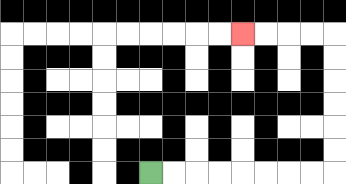{'start': '[6, 7]', 'end': '[10, 1]', 'path_directions': 'R,R,R,R,R,R,R,R,U,U,U,U,U,U,L,L,L,L', 'path_coordinates': '[[6, 7], [7, 7], [8, 7], [9, 7], [10, 7], [11, 7], [12, 7], [13, 7], [14, 7], [14, 6], [14, 5], [14, 4], [14, 3], [14, 2], [14, 1], [13, 1], [12, 1], [11, 1], [10, 1]]'}